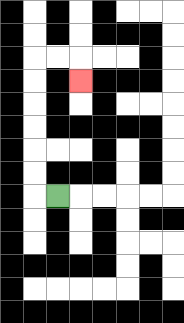{'start': '[2, 8]', 'end': '[3, 3]', 'path_directions': 'L,U,U,U,U,U,U,R,R,D', 'path_coordinates': '[[2, 8], [1, 8], [1, 7], [1, 6], [1, 5], [1, 4], [1, 3], [1, 2], [2, 2], [3, 2], [3, 3]]'}